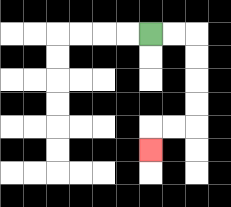{'start': '[6, 1]', 'end': '[6, 6]', 'path_directions': 'R,R,D,D,D,D,L,L,D', 'path_coordinates': '[[6, 1], [7, 1], [8, 1], [8, 2], [8, 3], [8, 4], [8, 5], [7, 5], [6, 5], [6, 6]]'}